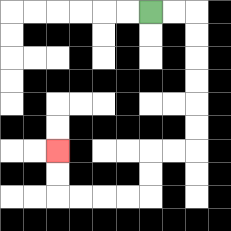{'start': '[6, 0]', 'end': '[2, 6]', 'path_directions': 'R,R,D,D,D,D,D,D,L,L,D,D,L,L,L,L,U,U', 'path_coordinates': '[[6, 0], [7, 0], [8, 0], [8, 1], [8, 2], [8, 3], [8, 4], [8, 5], [8, 6], [7, 6], [6, 6], [6, 7], [6, 8], [5, 8], [4, 8], [3, 8], [2, 8], [2, 7], [2, 6]]'}